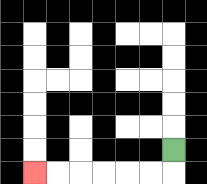{'start': '[7, 6]', 'end': '[1, 7]', 'path_directions': 'D,L,L,L,L,L,L', 'path_coordinates': '[[7, 6], [7, 7], [6, 7], [5, 7], [4, 7], [3, 7], [2, 7], [1, 7]]'}